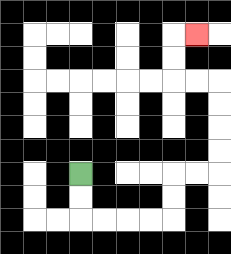{'start': '[3, 7]', 'end': '[8, 1]', 'path_directions': 'D,D,R,R,R,R,U,U,R,R,U,U,U,U,L,L,U,U,R', 'path_coordinates': '[[3, 7], [3, 8], [3, 9], [4, 9], [5, 9], [6, 9], [7, 9], [7, 8], [7, 7], [8, 7], [9, 7], [9, 6], [9, 5], [9, 4], [9, 3], [8, 3], [7, 3], [7, 2], [7, 1], [8, 1]]'}